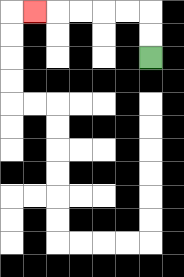{'start': '[6, 2]', 'end': '[1, 0]', 'path_directions': 'U,U,L,L,L,L,L', 'path_coordinates': '[[6, 2], [6, 1], [6, 0], [5, 0], [4, 0], [3, 0], [2, 0], [1, 0]]'}